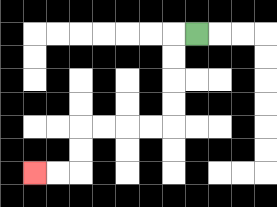{'start': '[8, 1]', 'end': '[1, 7]', 'path_directions': 'L,D,D,D,D,L,L,L,L,D,D,L,L', 'path_coordinates': '[[8, 1], [7, 1], [7, 2], [7, 3], [7, 4], [7, 5], [6, 5], [5, 5], [4, 5], [3, 5], [3, 6], [3, 7], [2, 7], [1, 7]]'}